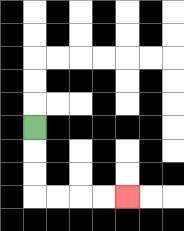{'start': '[1, 5]', 'end': '[5, 8]', 'path_directions': 'D,D,D,R,R,R,R', 'path_coordinates': '[[1, 5], [1, 6], [1, 7], [1, 8], [2, 8], [3, 8], [4, 8], [5, 8]]'}